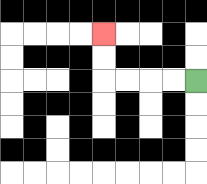{'start': '[8, 3]', 'end': '[4, 1]', 'path_directions': 'L,L,L,L,U,U', 'path_coordinates': '[[8, 3], [7, 3], [6, 3], [5, 3], [4, 3], [4, 2], [4, 1]]'}